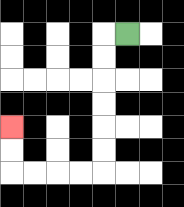{'start': '[5, 1]', 'end': '[0, 5]', 'path_directions': 'L,D,D,D,D,D,D,L,L,L,L,U,U', 'path_coordinates': '[[5, 1], [4, 1], [4, 2], [4, 3], [4, 4], [4, 5], [4, 6], [4, 7], [3, 7], [2, 7], [1, 7], [0, 7], [0, 6], [0, 5]]'}